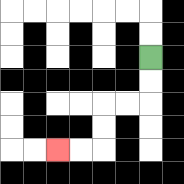{'start': '[6, 2]', 'end': '[2, 6]', 'path_directions': 'D,D,L,L,D,D,L,L', 'path_coordinates': '[[6, 2], [6, 3], [6, 4], [5, 4], [4, 4], [4, 5], [4, 6], [3, 6], [2, 6]]'}